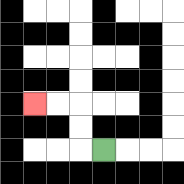{'start': '[4, 6]', 'end': '[1, 4]', 'path_directions': 'L,U,U,L,L', 'path_coordinates': '[[4, 6], [3, 6], [3, 5], [3, 4], [2, 4], [1, 4]]'}